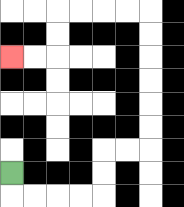{'start': '[0, 7]', 'end': '[0, 2]', 'path_directions': 'D,R,R,R,R,U,U,R,R,U,U,U,U,U,U,L,L,L,L,D,D,L,L', 'path_coordinates': '[[0, 7], [0, 8], [1, 8], [2, 8], [3, 8], [4, 8], [4, 7], [4, 6], [5, 6], [6, 6], [6, 5], [6, 4], [6, 3], [6, 2], [6, 1], [6, 0], [5, 0], [4, 0], [3, 0], [2, 0], [2, 1], [2, 2], [1, 2], [0, 2]]'}